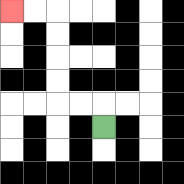{'start': '[4, 5]', 'end': '[0, 0]', 'path_directions': 'U,L,L,U,U,U,U,L,L', 'path_coordinates': '[[4, 5], [4, 4], [3, 4], [2, 4], [2, 3], [2, 2], [2, 1], [2, 0], [1, 0], [0, 0]]'}